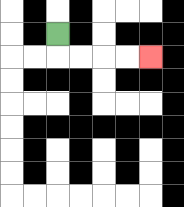{'start': '[2, 1]', 'end': '[6, 2]', 'path_directions': 'D,R,R,R,R', 'path_coordinates': '[[2, 1], [2, 2], [3, 2], [4, 2], [5, 2], [6, 2]]'}